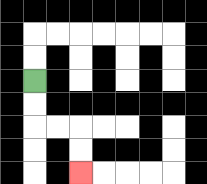{'start': '[1, 3]', 'end': '[3, 7]', 'path_directions': 'D,D,R,R,D,D', 'path_coordinates': '[[1, 3], [1, 4], [1, 5], [2, 5], [3, 5], [3, 6], [3, 7]]'}